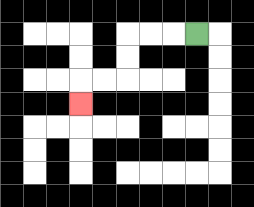{'start': '[8, 1]', 'end': '[3, 4]', 'path_directions': 'L,L,L,D,D,L,L,D', 'path_coordinates': '[[8, 1], [7, 1], [6, 1], [5, 1], [5, 2], [5, 3], [4, 3], [3, 3], [3, 4]]'}